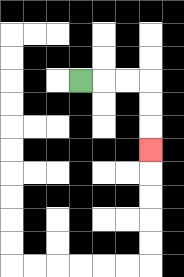{'start': '[3, 3]', 'end': '[6, 6]', 'path_directions': 'R,R,R,D,D,D', 'path_coordinates': '[[3, 3], [4, 3], [5, 3], [6, 3], [6, 4], [6, 5], [6, 6]]'}